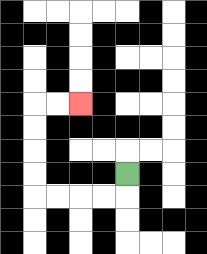{'start': '[5, 7]', 'end': '[3, 4]', 'path_directions': 'D,L,L,L,L,U,U,U,U,R,R', 'path_coordinates': '[[5, 7], [5, 8], [4, 8], [3, 8], [2, 8], [1, 8], [1, 7], [1, 6], [1, 5], [1, 4], [2, 4], [3, 4]]'}